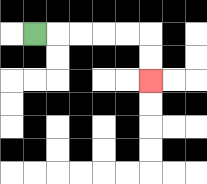{'start': '[1, 1]', 'end': '[6, 3]', 'path_directions': 'R,R,R,R,R,D,D', 'path_coordinates': '[[1, 1], [2, 1], [3, 1], [4, 1], [5, 1], [6, 1], [6, 2], [6, 3]]'}